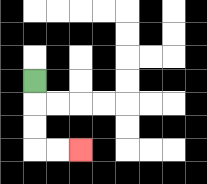{'start': '[1, 3]', 'end': '[3, 6]', 'path_directions': 'D,D,D,R,R', 'path_coordinates': '[[1, 3], [1, 4], [1, 5], [1, 6], [2, 6], [3, 6]]'}